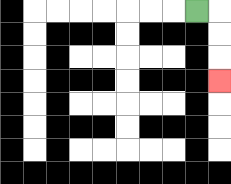{'start': '[8, 0]', 'end': '[9, 3]', 'path_directions': 'R,D,D,D', 'path_coordinates': '[[8, 0], [9, 0], [9, 1], [9, 2], [9, 3]]'}